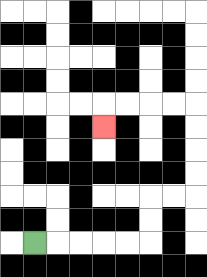{'start': '[1, 10]', 'end': '[4, 5]', 'path_directions': 'R,R,R,R,R,U,U,R,R,U,U,U,U,L,L,L,L,D', 'path_coordinates': '[[1, 10], [2, 10], [3, 10], [4, 10], [5, 10], [6, 10], [6, 9], [6, 8], [7, 8], [8, 8], [8, 7], [8, 6], [8, 5], [8, 4], [7, 4], [6, 4], [5, 4], [4, 4], [4, 5]]'}